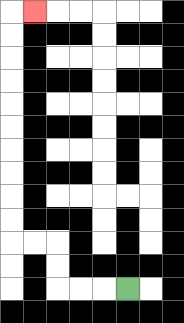{'start': '[5, 12]', 'end': '[1, 0]', 'path_directions': 'L,L,L,U,U,L,L,U,U,U,U,U,U,U,U,U,U,R', 'path_coordinates': '[[5, 12], [4, 12], [3, 12], [2, 12], [2, 11], [2, 10], [1, 10], [0, 10], [0, 9], [0, 8], [0, 7], [0, 6], [0, 5], [0, 4], [0, 3], [0, 2], [0, 1], [0, 0], [1, 0]]'}